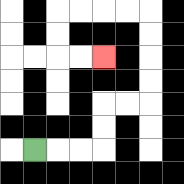{'start': '[1, 6]', 'end': '[4, 2]', 'path_directions': 'R,R,R,U,U,R,R,U,U,U,U,L,L,L,L,D,D,R,R', 'path_coordinates': '[[1, 6], [2, 6], [3, 6], [4, 6], [4, 5], [4, 4], [5, 4], [6, 4], [6, 3], [6, 2], [6, 1], [6, 0], [5, 0], [4, 0], [3, 0], [2, 0], [2, 1], [2, 2], [3, 2], [4, 2]]'}